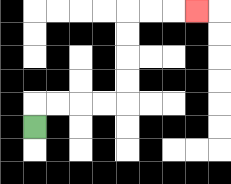{'start': '[1, 5]', 'end': '[8, 0]', 'path_directions': 'U,R,R,R,R,U,U,U,U,R,R,R', 'path_coordinates': '[[1, 5], [1, 4], [2, 4], [3, 4], [4, 4], [5, 4], [5, 3], [5, 2], [5, 1], [5, 0], [6, 0], [7, 0], [8, 0]]'}